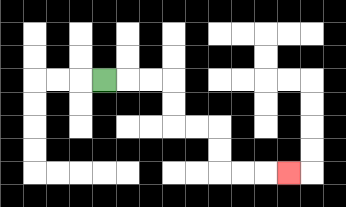{'start': '[4, 3]', 'end': '[12, 7]', 'path_directions': 'R,R,R,D,D,R,R,D,D,R,R,R', 'path_coordinates': '[[4, 3], [5, 3], [6, 3], [7, 3], [7, 4], [7, 5], [8, 5], [9, 5], [9, 6], [9, 7], [10, 7], [11, 7], [12, 7]]'}